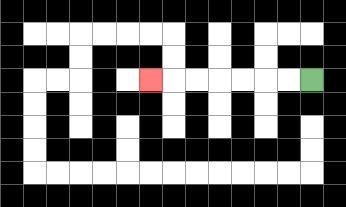{'start': '[13, 3]', 'end': '[6, 3]', 'path_directions': 'L,L,L,L,L,L,L', 'path_coordinates': '[[13, 3], [12, 3], [11, 3], [10, 3], [9, 3], [8, 3], [7, 3], [6, 3]]'}